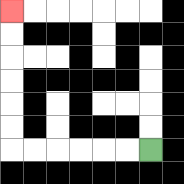{'start': '[6, 6]', 'end': '[0, 0]', 'path_directions': 'L,L,L,L,L,L,U,U,U,U,U,U', 'path_coordinates': '[[6, 6], [5, 6], [4, 6], [3, 6], [2, 6], [1, 6], [0, 6], [0, 5], [0, 4], [0, 3], [0, 2], [0, 1], [0, 0]]'}